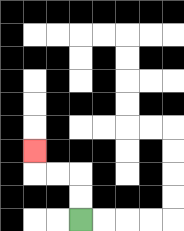{'start': '[3, 9]', 'end': '[1, 6]', 'path_directions': 'U,U,L,L,U', 'path_coordinates': '[[3, 9], [3, 8], [3, 7], [2, 7], [1, 7], [1, 6]]'}